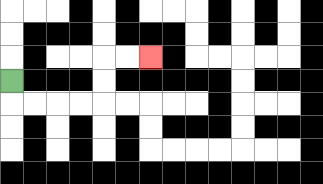{'start': '[0, 3]', 'end': '[6, 2]', 'path_directions': 'D,R,R,R,R,U,U,R,R', 'path_coordinates': '[[0, 3], [0, 4], [1, 4], [2, 4], [3, 4], [4, 4], [4, 3], [4, 2], [5, 2], [6, 2]]'}